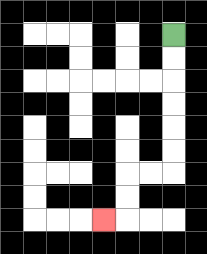{'start': '[7, 1]', 'end': '[4, 9]', 'path_directions': 'D,D,D,D,D,D,L,L,D,D,L', 'path_coordinates': '[[7, 1], [7, 2], [7, 3], [7, 4], [7, 5], [7, 6], [7, 7], [6, 7], [5, 7], [5, 8], [5, 9], [4, 9]]'}